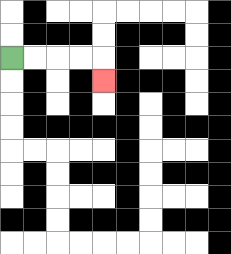{'start': '[0, 2]', 'end': '[4, 3]', 'path_directions': 'R,R,R,R,D', 'path_coordinates': '[[0, 2], [1, 2], [2, 2], [3, 2], [4, 2], [4, 3]]'}